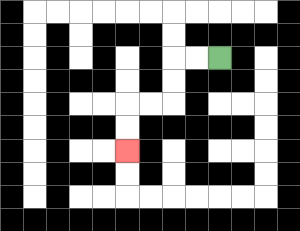{'start': '[9, 2]', 'end': '[5, 6]', 'path_directions': 'L,L,D,D,L,L,D,D', 'path_coordinates': '[[9, 2], [8, 2], [7, 2], [7, 3], [7, 4], [6, 4], [5, 4], [5, 5], [5, 6]]'}